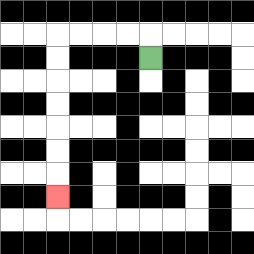{'start': '[6, 2]', 'end': '[2, 8]', 'path_directions': 'U,L,L,L,L,D,D,D,D,D,D,D', 'path_coordinates': '[[6, 2], [6, 1], [5, 1], [4, 1], [3, 1], [2, 1], [2, 2], [2, 3], [2, 4], [2, 5], [2, 6], [2, 7], [2, 8]]'}